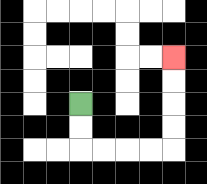{'start': '[3, 4]', 'end': '[7, 2]', 'path_directions': 'D,D,R,R,R,R,U,U,U,U', 'path_coordinates': '[[3, 4], [3, 5], [3, 6], [4, 6], [5, 6], [6, 6], [7, 6], [7, 5], [7, 4], [7, 3], [7, 2]]'}